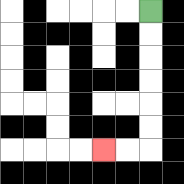{'start': '[6, 0]', 'end': '[4, 6]', 'path_directions': 'D,D,D,D,D,D,L,L', 'path_coordinates': '[[6, 0], [6, 1], [6, 2], [6, 3], [6, 4], [6, 5], [6, 6], [5, 6], [4, 6]]'}